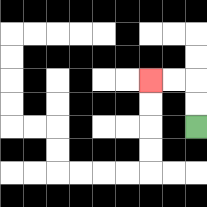{'start': '[8, 5]', 'end': '[6, 3]', 'path_directions': 'U,U,L,L', 'path_coordinates': '[[8, 5], [8, 4], [8, 3], [7, 3], [6, 3]]'}